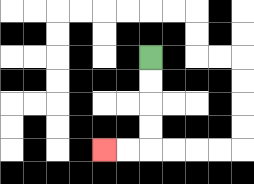{'start': '[6, 2]', 'end': '[4, 6]', 'path_directions': 'D,D,D,D,L,L', 'path_coordinates': '[[6, 2], [6, 3], [6, 4], [6, 5], [6, 6], [5, 6], [4, 6]]'}